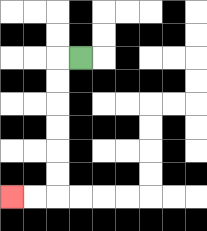{'start': '[3, 2]', 'end': '[0, 8]', 'path_directions': 'L,D,D,D,D,D,D,L,L', 'path_coordinates': '[[3, 2], [2, 2], [2, 3], [2, 4], [2, 5], [2, 6], [2, 7], [2, 8], [1, 8], [0, 8]]'}